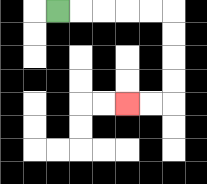{'start': '[2, 0]', 'end': '[5, 4]', 'path_directions': 'R,R,R,R,R,D,D,D,D,L,L', 'path_coordinates': '[[2, 0], [3, 0], [4, 0], [5, 0], [6, 0], [7, 0], [7, 1], [7, 2], [7, 3], [7, 4], [6, 4], [5, 4]]'}